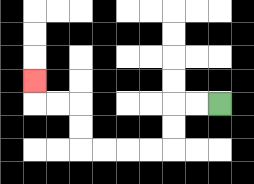{'start': '[9, 4]', 'end': '[1, 3]', 'path_directions': 'L,L,D,D,L,L,L,L,U,U,L,L,U', 'path_coordinates': '[[9, 4], [8, 4], [7, 4], [7, 5], [7, 6], [6, 6], [5, 6], [4, 6], [3, 6], [3, 5], [3, 4], [2, 4], [1, 4], [1, 3]]'}